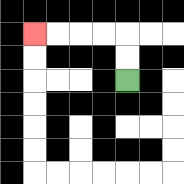{'start': '[5, 3]', 'end': '[1, 1]', 'path_directions': 'U,U,L,L,L,L', 'path_coordinates': '[[5, 3], [5, 2], [5, 1], [4, 1], [3, 1], [2, 1], [1, 1]]'}